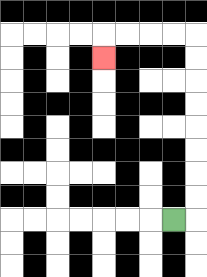{'start': '[7, 9]', 'end': '[4, 2]', 'path_directions': 'R,U,U,U,U,U,U,U,U,L,L,L,L,D', 'path_coordinates': '[[7, 9], [8, 9], [8, 8], [8, 7], [8, 6], [8, 5], [8, 4], [8, 3], [8, 2], [8, 1], [7, 1], [6, 1], [5, 1], [4, 1], [4, 2]]'}